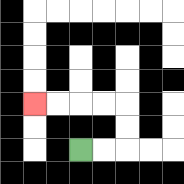{'start': '[3, 6]', 'end': '[1, 4]', 'path_directions': 'R,R,U,U,L,L,L,L', 'path_coordinates': '[[3, 6], [4, 6], [5, 6], [5, 5], [5, 4], [4, 4], [3, 4], [2, 4], [1, 4]]'}